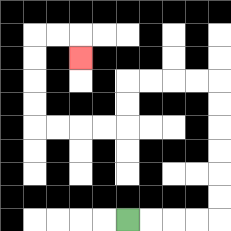{'start': '[5, 9]', 'end': '[3, 2]', 'path_directions': 'R,R,R,R,U,U,U,U,U,U,L,L,L,L,D,D,L,L,L,L,U,U,U,U,R,R,D', 'path_coordinates': '[[5, 9], [6, 9], [7, 9], [8, 9], [9, 9], [9, 8], [9, 7], [9, 6], [9, 5], [9, 4], [9, 3], [8, 3], [7, 3], [6, 3], [5, 3], [5, 4], [5, 5], [4, 5], [3, 5], [2, 5], [1, 5], [1, 4], [1, 3], [1, 2], [1, 1], [2, 1], [3, 1], [3, 2]]'}